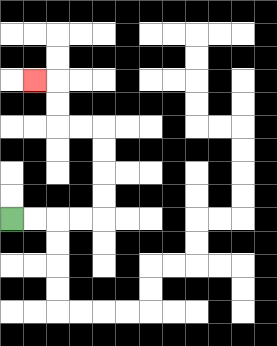{'start': '[0, 9]', 'end': '[1, 3]', 'path_directions': 'R,R,R,R,U,U,U,U,L,L,U,U,L', 'path_coordinates': '[[0, 9], [1, 9], [2, 9], [3, 9], [4, 9], [4, 8], [4, 7], [4, 6], [4, 5], [3, 5], [2, 5], [2, 4], [2, 3], [1, 3]]'}